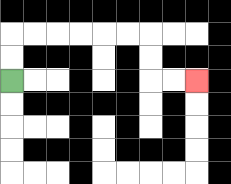{'start': '[0, 3]', 'end': '[8, 3]', 'path_directions': 'U,U,R,R,R,R,R,R,D,D,R,R', 'path_coordinates': '[[0, 3], [0, 2], [0, 1], [1, 1], [2, 1], [3, 1], [4, 1], [5, 1], [6, 1], [6, 2], [6, 3], [7, 3], [8, 3]]'}